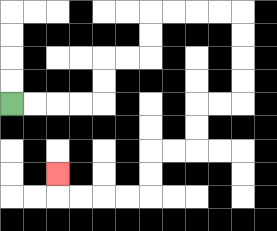{'start': '[0, 4]', 'end': '[2, 7]', 'path_directions': 'R,R,R,R,U,U,R,R,U,U,R,R,R,R,D,D,D,D,L,L,D,D,L,L,D,D,L,L,L,L,U', 'path_coordinates': '[[0, 4], [1, 4], [2, 4], [3, 4], [4, 4], [4, 3], [4, 2], [5, 2], [6, 2], [6, 1], [6, 0], [7, 0], [8, 0], [9, 0], [10, 0], [10, 1], [10, 2], [10, 3], [10, 4], [9, 4], [8, 4], [8, 5], [8, 6], [7, 6], [6, 6], [6, 7], [6, 8], [5, 8], [4, 8], [3, 8], [2, 8], [2, 7]]'}